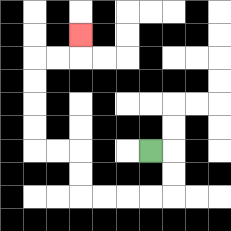{'start': '[6, 6]', 'end': '[3, 1]', 'path_directions': 'R,D,D,L,L,L,L,U,U,L,L,U,U,U,U,R,R,U', 'path_coordinates': '[[6, 6], [7, 6], [7, 7], [7, 8], [6, 8], [5, 8], [4, 8], [3, 8], [3, 7], [3, 6], [2, 6], [1, 6], [1, 5], [1, 4], [1, 3], [1, 2], [2, 2], [3, 2], [3, 1]]'}